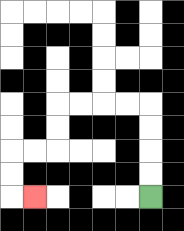{'start': '[6, 8]', 'end': '[1, 8]', 'path_directions': 'U,U,U,U,L,L,L,L,D,D,L,L,D,D,R', 'path_coordinates': '[[6, 8], [6, 7], [6, 6], [6, 5], [6, 4], [5, 4], [4, 4], [3, 4], [2, 4], [2, 5], [2, 6], [1, 6], [0, 6], [0, 7], [0, 8], [1, 8]]'}